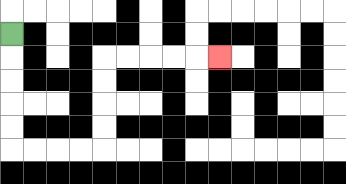{'start': '[0, 1]', 'end': '[9, 2]', 'path_directions': 'D,D,D,D,D,R,R,R,R,U,U,U,U,R,R,R,R,R', 'path_coordinates': '[[0, 1], [0, 2], [0, 3], [0, 4], [0, 5], [0, 6], [1, 6], [2, 6], [3, 6], [4, 6], [4, 5], [4, 4], [4, 3], [4, 2], [5, 2], [6, 2], [7, 2], [8, 2], [9, 2]]'}